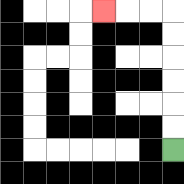{'start': '[7, 6]', 'end': '[4, 0]', 'path_directions': 'U,U,U,U,U,U,L,L,L', 'path_coordinates': '[[7, 6], [7, 5], [7, 4], [7, 3], [7, 2], [7, 1], [7, 0], [6, 0], [5, 0], [4, 0]]'}